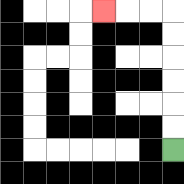{'start': '[7, 6]', 'end': '[4, 0]', 'path_directions': 'U,U,U,U,U,U,L,L,L', 'path_coordinates': '[[7, 6], [7, 5], [7, 4], [7, 3], [7, 2], [7, 1], [7, 0], [6, 0], [5, 0], [4, 0]]'}